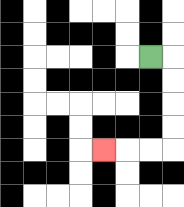{'start': '[6, 2]', 'end': '[4, 6]', 'path_directions': 'R,D,D,D,D,L,L,L', 'path_coordinates': '[[6, 2], [7, 2], [7, 3], [7, 4], [7, 5], [7, 6], [6, 6], [5, 6], [4, 6]]'}